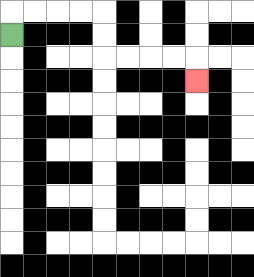{'start': '[0, 1]', 'end': '[8, 3]', 'path_directions': 'U,R,R,R,R,D,D,R,R,R,R,D', 'path_coordinates': '[[0, 1], [0, 0], [1, 0], [2, 0], [3, 0], [4, 0], [4, 1], [4, 2], [5, 2], [6, 2], [7, 2], [8, 2], [8, 3]]'}